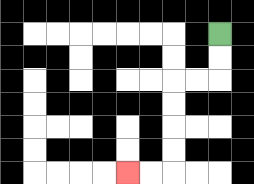{'start': '[9, 1]', 'end': '[5, 7]', 'path_directions': 'D,D,L,L,D,D,D,D,L,L', 'path_coordinates': '[[9, 1], [9, 2], [9, 3], [8, 3], [7, 3], [7, 4], [7, 5], [7, 6], [7, 7], [6, 7], [5, 7]]'}